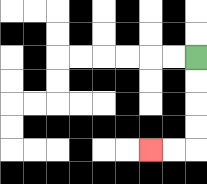{'start': '[8, 2]', 'end': '[6, 6]', 'path_directions': 'D,D,D,D,L,L', 'path_coordinates': '[[8, 2], [8, 3], [8, 4], [8, 5], [8, 6], [7, 6], [6, 6]]'}